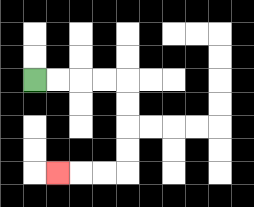{'start': '[1, 3]', 'end': '[2, 7]', 'path_directions': 'R,R,R,R,D,D,D,D,L,L,L', 'path_coordinates': '[[1, 3], [2, 3], [3, 3], [4, 3], [5, 3], [5, 4], [5, 5], [5, 6], [5, 7], [4, 7], [3, 7], [2, 7]]'}